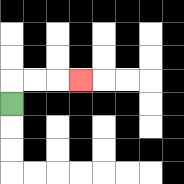{'start': '[0, 4]', 'end': '[3, 3]', 'path_directions': 'U,R,R,R', 'path_coordinates': '[[0, 4], [0, 3], [1, 3], [2, 3], [3, 3]]'}